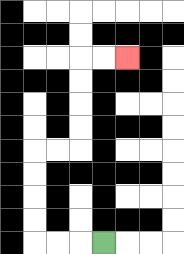{'start': '[4, 10]', 'end': '[5, 2]', 'path_directions': 'L,L,L,U,U,U,U,R,R,U,U,U,U,R,R', 'path_coordinates': '[[4, 10], [3, 10], [2, 10], [1, 10], [1, 9], [1, 8], [1, 7], [1, 6], [2, 6], [3, 6], [3, 5], [3, 4], [3, 3], [3, 2], [4, 2], [5, 2]]'}